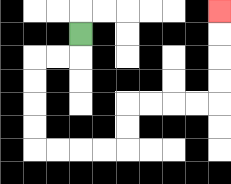{'start': '[3, 1]', 'end': '[9, 0]', 'path_directions': 'D,L,L,D,D,D,D,R,R,R,R,U,U,R,R,R,R,U,U,U,U', 'path_coordinates': '[[3, 1], [3, 2], [2, 2], [1, 2], [1, 3], [1, 4], [1, 5], [1, 6], [2, 6], [3, 6], [4, 6], [5, 6], [5, 5], [5, 4], [6, 4], [7, 4], [8, 4], [9, 4], [9, 3], [9, 2], [9, 1], [9, 0]]'}